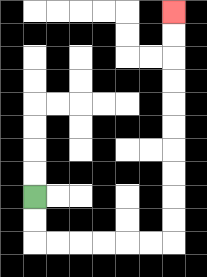{'start': '[1, 8]', 'end': '[7, 0]', 'path_directions': 'D,D,R,R,R,R,R,R,U,U,U,U,U,U,U,U,U,U', 'path_coordinates': '[[1, 8], [1, 9], [1, 10], [2, 10], [3, 10], [4, 10], [5, 10], [6, 10], [7, 10], [7, 9], [7, 8], [7, 7], [7, 6], [7, 5], [7, 4], [7, 3], [7, 2], [7, 1], [7, 0]]'}